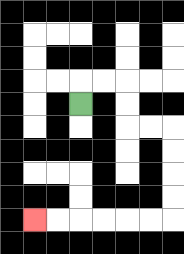{'start': '[3, 4]', 'end': '[1, 9]', 'path_directions': 'U,R,R,D,D,R,R,D,D,D,D,L,L,L,L,L,L', 'path_coordinates': '[[3, 4], [3, 3], [4, 3], [5, 3], [5, 4], [5, 5], [6, 5], [7, 5], [7, 6], [7, 7], [7, 8], [7, 9], [6, 9], [5, 9], [4, 9], [3, 9], [2, 9], [1, 9]]'}